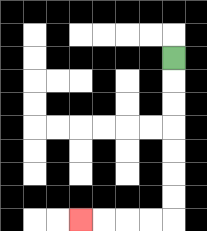{'start': '[7, 2]', 'end': '[3, 9]', 'path_directions': 'D,D,D,D,D,D,D,L,L,L,L', 'path_coordinates': '[[7, 2], [7, 3], [7, 4], [7, 5], [7, 6], [7, 7], [7, 8], [7, 9], [6, 9], [5, 9], [4, 9], [3, 9]]'}